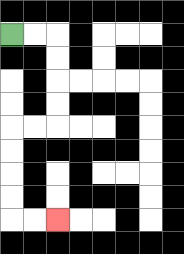{'start': '[0, 1]', 'end': '[2, 9]', 'path_directions': 'R,R,D,D,D,D,L,L,D,D,D,D,R,R', 'path_coordinates': '[[0, 1], [1, 1], [2, 1], [2, 2], [2, 3], [2, 4], [2, 5], [1, 5], [0, 5], [0, 6], [0, 7], [0, 8], [0, 9], [1, 9], [2, 9]]'}